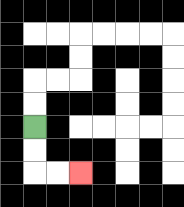{'start': '[1, 5]', 'end': '[3, 7]', 'path_directions': 'D,D,R,R', 'path_coordinates': '[[1, 5], [1, 6], [1, 7], [2, 7], [3, 7]]'}